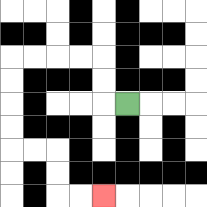{'start': '[5, 4]', 'end': '[4, 8]', 'path_directions': 'L,U,U,L,L,L,L,D,D,D,D,R,R,D,D,R,R', 'path_coordinates': '[[5, 4], [4, 4], [4, 3], [4, 2], [3, 2], [2, 2], [1, 2], [0, 2], [0, 3], [0, 4], [0, 5], [0, 6], [1, 6], [2, 6], [2, 7], [2, 8], [3, 8], [4, 8]]'}